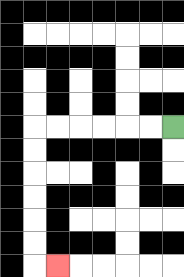{'start': '[7, 5]', 'end': '[2, 11]', 'path_directions': 'L,L,L,L,L,L,D,D,D,D,D,D,R', 'path_coordinates': '[[7, 5], [6, 5], [5, 5], [4, 5], [3, 5], [2, 5], [1, 5], [1, 6], [1, 7], [1, 8], [1, 9], [1, 10], [1, 11], [2, 11]]'}